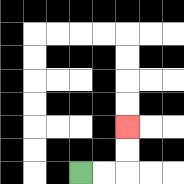{'start': '[3, 7]', 'end': '[5, 5]', 'path_directions': 'R,R,U,U', 'path_coordinates': '[[3, 7], [4, 7], [5, 7], [5, 6], [5, 5]]'}